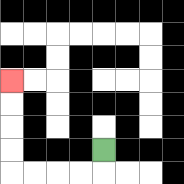{'start': '[4, 6]', 'end': '[0, 3]', 'path_directions': 'D,L,L,L,L,U,U,U,U', 'path_coordinates': '[[4, 6], [4, 7], [3, 7], [2, 7], [1, 7], [0, 7], [0, 6], [0, 5], [0, 4], [0, 3]]'}